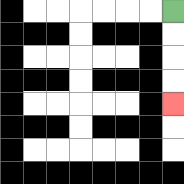{'start': '[7, 0]', 'end': '[7, 4]', 'path_directions': 'D,D,D,D', 'path_coordinates': '[[7, 0], [7, 1], [7, 2], [7, 3], [7, 4]]'}